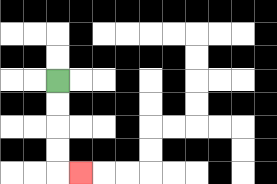{'start': '[2, 3]', 'end': '[3, 7]', 'path_directions': 'D,D,D,D,R', 'path_coordinates': '[[2, 3], [2, 4], [2, 5], [2, 6], [2, 7], [3, 7]]'}